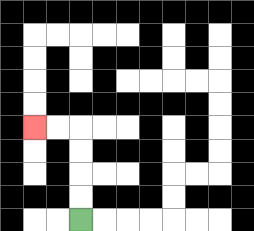{'start': '[3, 9]', 'end': '[1, 5]', 'path_directions': 'U,U,U,U,L,L', 'path_coordinates': '[[3, 9], [3, 8], [3, 7], [3, 6], [3, 5], [2, 5], [1, 5]]'}